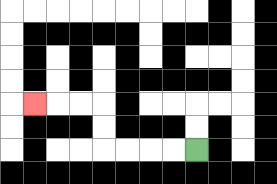{'start': '[8, 6]', 'end': '[1, 4]', 'path_directions': 'L,L,L,L,U,U,L,L,L', 'path_coordinates': '[[8, 6], [7, 6], [6, 6], [5, 6], [4, 6], [4, 5], [4, 4], [3, 4], [2, 4], [1, 4]]'}